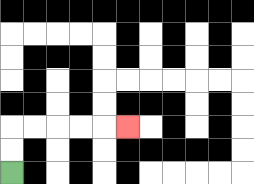{'start': '[0, 7]', 'end': '[5, 5]', 'path_directions': 'U,U,R,R,R,R,R', 'path_coordinates': '[[0, 7], [0, 6], [0, 5], [1, 5], [2, 5], [3, 5], [4, 5], [5, 5]]'}